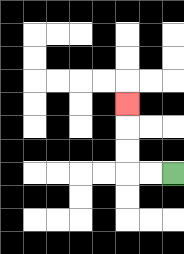{'start': '[7, 7]', 'end': '[5, 4]', 'path_directions': 'L,L,U,U,U', 'path_coordinates': '[[7, 7], [6, 7], [5, 7], [5, 6], [5, 5], [5, 4]]'}